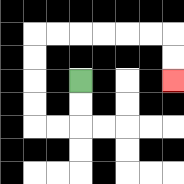{'start': '[3, 3]', 'end': '[7, 3]', 'path_directions': 'D,D,L,L,U,U,U,U,R,R,R,R,R,R,D,D', 'path_coordinates': '[[3, 3], [3, 4], [3, 5], [2, 5], [1, 5], [1, 4], [1, 3], [1, 2], [1, 1], [2, 1], [3, 1], [4, 1], [5, 1], [6, 1], [7, 1], [7, 2], [7, 3]]'}